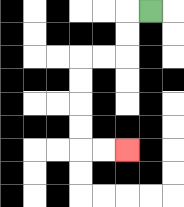{'start': '[6, 0]', 'end': '[5, 6]', 'path_directions': 'L,D,D,L,L,D,D,D,D,R,R', 'path_coordinates': '[[6, 0], [5, 0], [5, 1], [5, 2], [4, 2], [3, 2], [3, 3], [3, 4], [3, 5], [3, 6], [4, 6], [5, 6]]'}